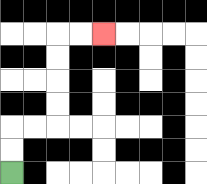{'start': '[0, 7]', 'end': '[4, 1]', 'path_directions': 'U,U,R,R,U,U,U,U,R,R', 'path_coordinates': '[[0, 7], [0, 6], [0, 5], [1, 5], [2, 5], [2, 4], [2, 3], [2, 2], [2, 1], [3, 1], [4, 1]]'}